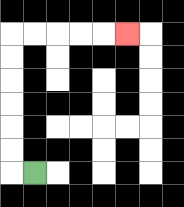{'start': '[1, 7]', 'end': '[5, 1]', 'path_directions': 'L,U,U,U,U,U,U,R,R,R,R,R', 'path_coordinates': '[[1, 7], [0, 7], [0, 6], [0, 5], [0, 4], [0, 3], [0, 2], [0, 1], [1, 1], [2, 1], [3, 1], [4, 1], [5, 1]]'}